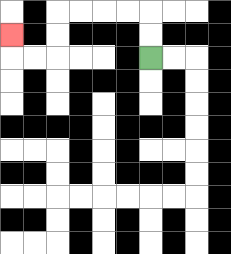{'start': '[6, 2]', 'end': '[0, 1]', 'path_directions': 'U,U,L,L,L,L,D,D,L,L,U', 'path_coordinates': '[[6, 2], [6, 1], [6, 0], [5, 0], [4, 0], [3, 0], [2, 0], [2, 1], [2, 2], [1, 2], [0, 2], [0, 1]]'}